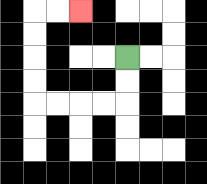{'start': '[5, 2]', 'end': '[3, 0]', 'path_directions': 'D,D,L,L,L,L,U,U,U,U,R,R', 'path_coordinates': '[[5, 2], [5, 3], [5, 4], [4, 4], [3, 4], [2, 4], [1, 4], [1, 3], [1, 2], [1, 1], [1, 0], [2, 0], [3, 0]]'}